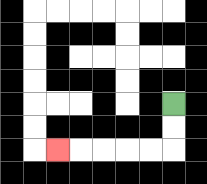{'start': '[7, 4]', 'end': '[2, 6]', 'path_directions': 'D,D,L,L,L,L,L', 'path_coordinates': '[[7, 4], [7, 5], [7, 6], [6, 6], [5, 6], [4, 6], [3, 6], [2, 6]]'}